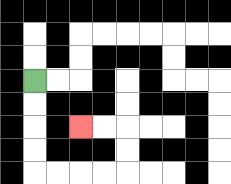{'start': '[1, 3]', 'end': '[3, 5]', 'path_directions': 'D,D,D,D,R,R,R,R,U,U,L,L', 'path_coordinates': '[[1, 3], [1, 4], [1, 5], [1, 6], [1, 7], [2, 7], [3, 7], [4, 7], [5, 7], [5, 6], [5, 5], [4, 5], [3, 5]]'}